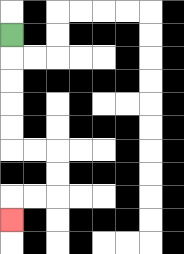{'start': '[0, 1]', 'end': '[0, 9]', 'path_directions': 'D,D,D,D,D,R,R,D,D,L,L,D', 'path_coordinates': '[[0, 1], [0, 2], [0, 3], [0, 4], [0, 5], [0, 6], [1, 6], [2, 6], [2, 7], [2, 8], [1, 8], [0, 8], [0, 9]]'}